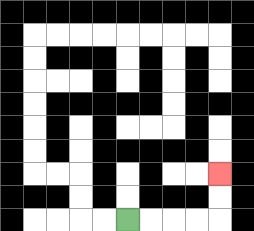{'start': '[5, 9]', 'end': '[9, 7]', 'path_directions': 'R,R,R,R,U,U', 'path_coordinates': '[[5, 9], [6, 9], [7, 9], [8, 9], [9, 9], [9, 8], [9, 7]]'}